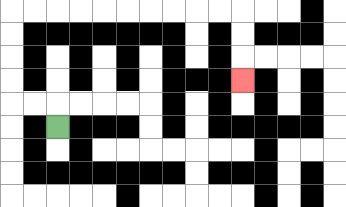{'start': '[2, 5]', 'end': '[10, 3]', 'path_directions': 'U,L,L,U,U,U,U,R,R,R,R,R,R,R,R,R,R,D,D,D', 'path_coordinates': '[[2, 5], [2, 4], [1, 4], [0, 4], [0, 3], [0, 2], [0, 1], [0, 0], [1, 0], [2, 0], [3, 0], [4, 0], [5, 0], [6, 0], [7, 0], [8, 0], [9, 0], [10, 0], [10, 1], [10, 2], [10, 3]]'}